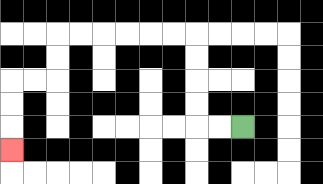{'start': '[10, 5]', 'end': '[0, 6]', 'path_directions': 'L,L,U,U,U,U,L,L,L,L,L,L,D,D,L,L,D,D,D', 'path_coordinates': '[[10, 5], [9, 5], [8, 5], [8, 4], [8, 3], [8, 2], [8, 1], [7, 1], [6, 1], [5, 1], [4, 1], [3, 1], [2, 1], [2, 2], [2, 3], [1, 3], [0, 3], [0, 4], [0, 5], [0, 6]]'}